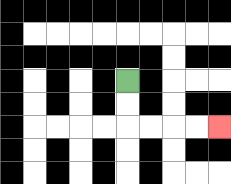{'start': '[5, 3]', 'end': '[9, 5]', 'path_directions': 'D,D,R,R,R,R', 'path_coordinates': '[[5, 3], [5, 4], [5, 5], [6, 5], [7, 5], [8, 5], [9, 5]]'}